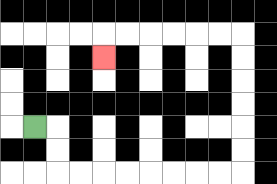{'start': '[1, 5]', 'end': '[4, 2]', 'path_directions': 'R,D,D,R,R,R,R,R,R,R,R,U,U,U,U,U,U,L,L,L,L,L,L,D', 'path_coordinates': '[[1, 5], [2, 5], [2, 6], [2, 7], [3, 7], [4, 7], [5, 7], [6, 7], [7, 7], [8, 7], [9, 7], [10, 7], [10, 6], [10, 5], [10, 4], [10, 3], [10, 2], [10, 1], [9, 1], [8, 1], [7, 1], [6, 1], [5, 1], [4, 1], [4, 2]]'}